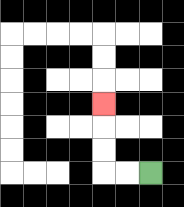{'start': '[6, 7]', 'end': '[4, 4]', 'path_directions': 'L,L,U,U,U', 'path_coordinates': '[[6, 7], [5, 7], [4, 7], [4, 6], [4, 5], [4, 4]]'}